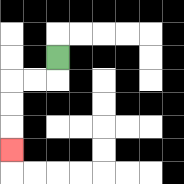{'start': '[2, 2]', 'end': '[0, 6]', 'path_directions': 'D,L,L,D,D,D', 'path_coordinates': '[[2, 2], [2, 3], [1, 3], [0, 3], [0, 4], [0, 5], [0, 6]]'}